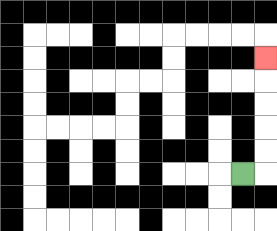{'start': '[10, 7]', 'end': '[11, 2]', 'path_directions': 'R,U,U,U,U,U', 'path_coordinates': '[[10, 7], [11, 7], [11, 6], [11, 5], [11, 4], [11, 3], [11, 2]]'}